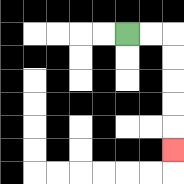{'start': '[5, 1]', 'end': '[7, 6]', 'path_directions': 'R,R,D,D,D,D,D', 'path_coordinates': '[[5, 1], [6, 1], [7, 1], [7, 2], [7, 3], [7, 4], [7, 5], [7, 6]]'}